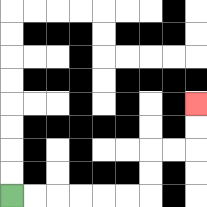{'start': '[0, 8]', 'end': '[8, 4]', 'path_directions': 'R,R,R,R,R,R,U,U,R,R,U,U', 'path_coordinates': '[[0, 8], [1, 8], [2, 8], [3, 8], [4, 8], [5, 8], [6, 8], [6, 7], [6, 6], [7, 6], [8, 6], [8, 5], [8, 4]]'}